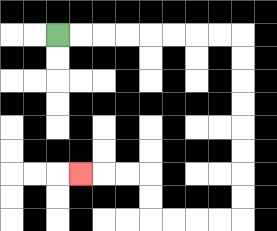{'start': '[2, 1]', 'end': '[3, 7]', 'path_directions': 'R,R,R,R,R,R,R,R,D,D,D,D,D,D,D,D,L,L,L,L,U,U,L,L,L', 'path_coordinates': '[[2, 1], [3, 1], [4, 1], [5, 1], [6, 1], [7, 1], [8, 1], [9, 1], [10, 1], [10, 2], [10, 3], [10, 4], [10, 5], [10, 6], [10, 7], [10, 8], [10, 9], [9, 9], [8, 9], [7, 9], [6, 9], [6, 8], [6, 7], [5, 7], [4, 7], [3, 7]]'}